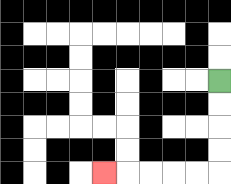{'start': '[9, 3]', 'end': '[4, 7]', 'path_directions': 'D,D,D,D,L,L,L,L,L', 'path_coordinates': '[[9, 3], [9, 4], [9, 5], [9, 6], [9, 7], [8, 7], [7, 7], [6, 7], [5, 7], [4, 7]]'}